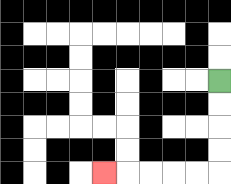{'start': '[9, 3]', 'end': '[4, 7]', 'path_directions': 'D,D,D,D,L,L,L,L,L', 'path_coordinates': '[[9, 3], [9, 4], [9, 5], [9, 6], [9, 7], [8, 7], [7, 7], [6, 7], [5, 7], [4, 7]]'}